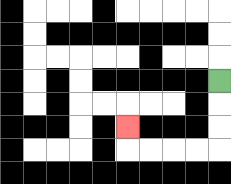{'start': '[9, 3]', 'end': '[5, 5]', 'path_directions': 'D,D,D,L,L,L,L,U', 'path_coordinates': '[[9, 3], [9, 4], [9, 5], [9, 6], [8, 6], [7, 6], [6, 6], [5, 6], [5, 5]]'}